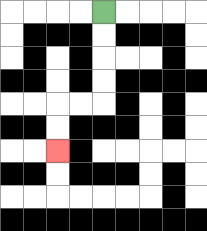{'start': '[4, 0]', 'end': '[2, 6]', 'path_directions': 'D,D,D,D,L,L,D,D', 'path_coordinates': '[[4, 0], [4, 1], [4, 2], [4, 3], [4, 4], [3, 4], [2, 4], [2, 5], [2, 6]]'}